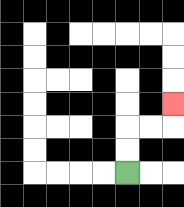{'start': '[5, 7]', 'end': '[7, 4]', 'path_directions': 'U,U,R,R,U', 'path_coordinates': '[[5, 7], [5, 6], [5, 5], [6, 5], [7, 5], [7, 4]]'}